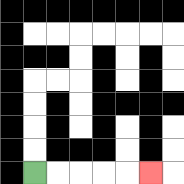{'start': '[1, 7]', 'end': '[6, 7]', 'path_directions': 'R,R,R,R,R', 'path_coordinates': '[[1, 7], [2, 7], [3, 7], [4, 7], [5, 7], [6, 7]]'}